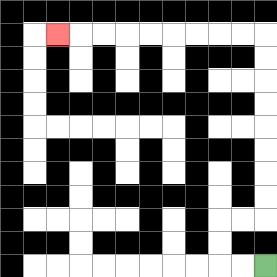{'start': '[11, 11]', 'end': '[2, 1]', 'path_directions': 'L,L,U,U,R,R,U,U,U,U,U,U,U,U,L,L,L,L,L,L,L,L,L', 'path_coordinates': '[[11, 11], [10, 11], [9, 11], [9, 10], [9, 9], [10, 9], [11, 9], [11, 8], [11, 7], [11, 6], [11, 5], [11, 4], [11, 3], [11, 2], [11, 1], [10, 1], [9, 1], [8, 1], [7, 1], [6, 1], [5, 1], [4, 1], [3, 1], [2, 1]]'}